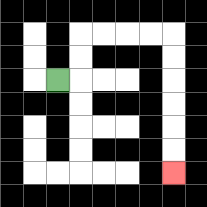{'start': '[2, 3]', 'end': '[7, 7]', 'path_directions': 'R,U,U,R,R,R,R,D,D,D,D,D,D', 'path_coordinates': '[[2, 3], [3, 3], [3, 2], [3, 1], [4, 1], [5, 1], [6, 1], [7, 1], [7, 2], [7, 3], [7, 4], [7, 5], [7, 6], [7, 7]]'}